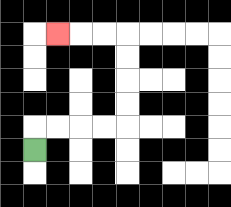{'start': '[1, 6]', 'end': '[2, 1]', 'path_directions': 'U,R,R,R,R,U,U,U,U,L,L,L', 'path_coordinates': '[[1, 6], [1, 5], [2, 5], [3, 5], [4, 5], [5, 5], [5, 4], [5, 3], [5, 2], [5, 1], [4, 1], [3, 1], [2, 1]]'}